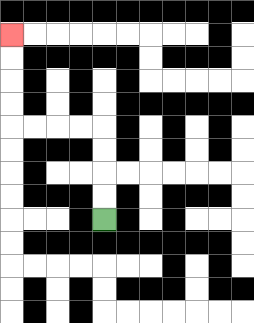{'start': '[4, 9]', 'end': '[0, 1]', 'path_directions': 'U,U,U,U,L,L,L,L,U,U,U,U', 'path_coordinates': '[[4, 9], [4, 8], [4, 7], [4, 6], [4, 5], [3, 5], [2, 5], [1, 5], [0, 5], [0, 4], [0, 3], [0, 2], [0, 1]]'}